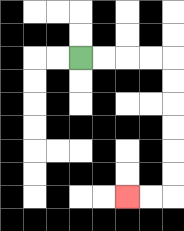{'start': '[3, 2]', 'end': '[5, 8]', 'path_directions': 'R,R,R,R,D,D,D,D,D,D,L,L', 'path_coordinates': '[[3, 2], [4, 2], [5, 2], [6, 2], [7, 2], [7, 3], [7, 4], [7, 5], [7, 6], [7, 7], [7, 8], [6, 8], [5, 8]]'}